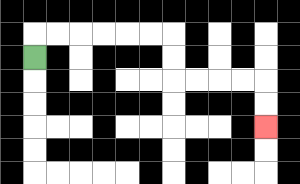{'start': '[1, 2]', 'end': '[11, 5]', 'path_directions': 'U,R,R,R,R,R,R,D,D,R,R,R,R,D,D', 'path_coordinates': '[[1, 2], [1, 1], [2, 1], [3, 1], [4, 1], [5, 1], [6, 1], [7, 1], [7, 2], [7, 3], [8, 3], [9, 3], [10, 3], [11, 3], [11, 4], [11, 5]]'}